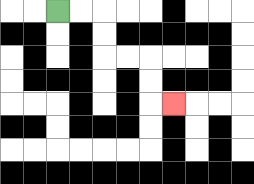{'start': '[2, 0]', 'end': '[7, 4]', 'path_directions': 'R,R,D,D,R,R,D,D,R', 'path_coordinates': '[[2, 0], [3, 0], [4, 0], [4, 1], [4, 2], [5, 2], [6, 2], [6, 3], [6, 4], [7, 4]]'}